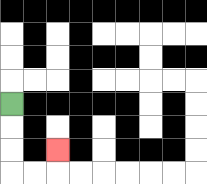{'start': '[0, 4]', 'end': '[2, 6]', 'path_directions': 'D,D,D,R,R,U', 'path_coordinates': '[[0, 4], [0, 5], [0, 6], [0, 7], [1, 7], [2, 7], [2, 6]]'}